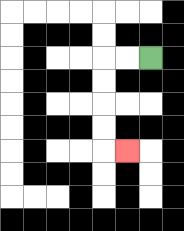{'start': '[6, 2]', 'end': '[5, 6]', 'path_directions': 'L,L,D,D,D,D,R', 'path_coordinates': '[[6, 2], [5, 2], [4, 2], [4, 3], [4, 4], [4, 5], [4, 6], [5, 6]]'}